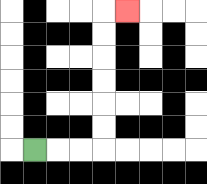{'start': '[1, 6]', 'end': '[5, 0]', 'path_directions': 'R,R,R,U,U,U,U,U,U,R', 'path_coordinates': '[[1, 6], [2, 6], [3, 6], [4, 6], [4, 5], [4, 4], [4, 3], [4, 2], [4, 1], [4, 0], [5, 0]]'}